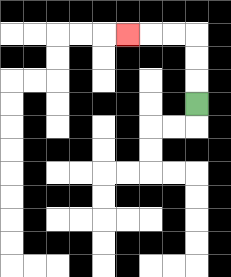{'start': '[8, 4]', 'end': '[5, 1]', 'path_directions': 'U,U,U,L,L,L', 'path_coordinates': '[[8, 4], [8, 3], [8, 2], [8, 1], [7, 1], [6, 1], [5, 1]]'}